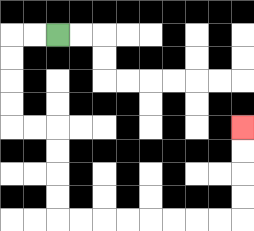{'start': '[2, 1]', 'end': '[10, 5]', 'path_directions': 'L,L,D,D,D,D,R,R,D,D,D,D,R,R,R,R,R,R,R,R,U,U,U,U', 'path_coordinates': '[[2, 1], [1, 1], [0, 1], [0, 2], [0, 3], [0, 4], [0, 5], [1, 5], [2, 5], [2, 6], [2, 7], [2, 8], [2, 9], [3, 9], [4, 9], [5, 9], [6, 9], [7, 9], [8, 9], [9, 9], [10, 9], [10, 8], [10, 7], [10, 6], [10, 5]]'}